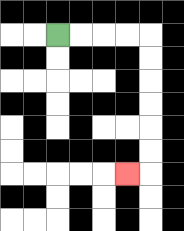{'start': '[2, 1]', 'end': '[5, 7]', 'path_directions': 'R,R,R,R,D,D,D,D,D,D,L', 'path_coordinates': '[[2, 1], [3, 1], [4, 1], [5, 1], [6, 1], [6, 2], [6, 3], [6, 4], [6, 5], [6, 6], [6, 7], [5, 7]]'}